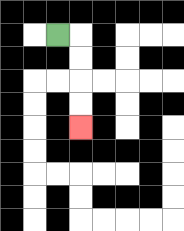{'start': '[2, 1]', 'end': '[3, 5]', 'path_directions': 'R,D,D,D,D', 'path_coordinates': '[[2, 1], [3, 1], [3, 2], [3, 3], [3, 4], [3, 5]]'}